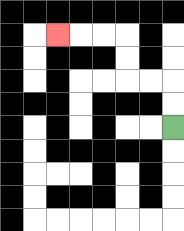{'start': '[7, 5]', 'end': '[2, 1]', 'path_directions': 'U,U,L,L,U,U,L,L,L', 'path_coordinates': '[[7, 5], [7, 4], [7, 3], [6, 3], [5, 3], [5, 2], [5, 1], [4, 1], [3, 1], [2, 1]]'}